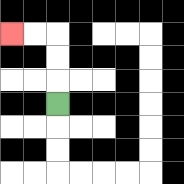{'start': '[2, 4]', 'end': '[0, 1]', 'path_directions': 'U,U,U,L,L', 'path_coordinates': '[[2, 4], [2, 3], [2, 2], [2, 1], [1, 1], [0, 1]]'}